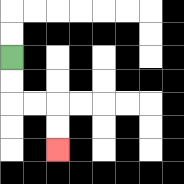{'start': '[0, 2]', 'end': '[2, 6]', 'path_directions': 'D,D,R,R,D,D', 'path_coordinates': '[[0, 2], [0, 3], [0, 4], [1, 4], [2, 4], [2, 5], [2, 6]]'}